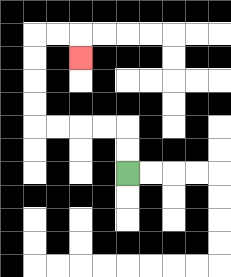{'start': '[5, 7]', 'end': '[3, 2]', 'path_directions': 'U,U,L,L,L,L,U,U,U,U,R,R,D', 'path_coordinates': '[[5, 7], [5, 6], [5, 5], [4, 5], [3, 5], [2, 5], [1, 5], [1, 4], [1, 3], [1, 2], [1, 1], [2, 1], [3, 1], [3, 2]]'}